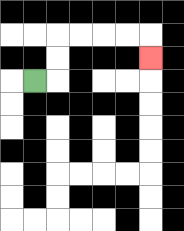{'start': '[1, 3]', 'end': '[6, 2]', 'path_directions': 'R,U,U,R,R,R,R,D', 'path_coordinates': '[[1, 3], [2, 3], [2, 2], [2, 1], [3, 1], [4, 1], [5, 1], [6, 1], [6, 2]]'}